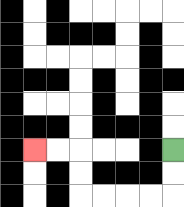{'start': '[7, 6]', 'end': '[1, 6]', 'path_directions': 'D,D,L,L,L,L,U,U,L,L', 'path_coordinates': '[[7, 6], [7, 7], [7, 8], [6, 8], [5, 8], [4, 8], [3, 8], [3, 7], [3, 6], [2, 6], [1, 6]]'}